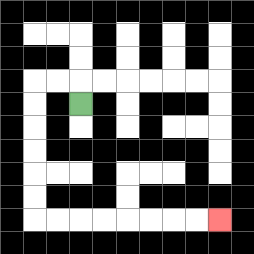{'start': '[3, 4]', 'end': '[9, 9]', 'path_directions': 'U,L,L,D,D,D,D,D,D,R,R,R,R,R,R,R,R', 'path_coordinates': '[[3, 4], [3, 3], [2, 3], [1, 3], [1, 4], [1, 5], [1, 6], [1, 7], [1, 8], [1, 9], [2, 9], [3, 9], [4, 9], [5, 9], [6, 9], [7, 9], [8, 9], [9, 9]]'}